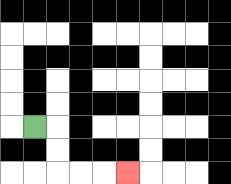{'start': '[1, 5]', 'end': '[5, 7]', 'path_directions': 'R,D,D,R,R,R', 'path_coordinates': '[[1, 5], [2, 5], [2, 6], [2, 7], [3, 7], [4, 7], [5, 7]]'}